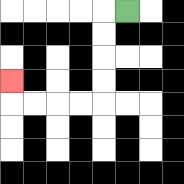{'start': '[5, 0]', 'end': '[0, 3]', 'path_directions': 'L,D,D,D,D,L,L,L,L,U', 'path_coordinates': '[[5, 0], [4, 0], [4, 1], [4, 2], [4, 3], [4, 4], [3, 4], [2, 4], [1, 4], [0, 4], [0, 3]]'}